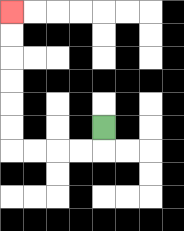{'start': '[4, 5]', 'end': '[0, 0]', 'path_directions': 'D,L,L,L,L,U,U,U,U,U,U', 'path_coordinates': '[[4, 5], [4, 6], [3, 6], [2, 6], [1, 6], [0, 6], [0, 5], [0, 4], [0, 3], [0, 2], [0, 1], [0, 0]]'}